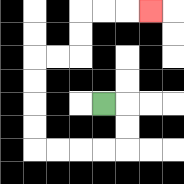{'start': '[4, 4]', 'end': '[6, 0]', 'path_directions': 'R,D,D,L,L,L,L,U,U,U,U,R,R,U,U,R,R,R', 'path_coordinates': '[[4, 4], [5, 4], [5, 5], [5, 6], [4, 6], [3, 6], [2, 6], [1, 6], [1, 5], [1, 4], [1, 3], [1, 2], [2, 2], [3, 2], [3, 1], [3, 0], [4, 0], [5, 0], [6, 0]]'}